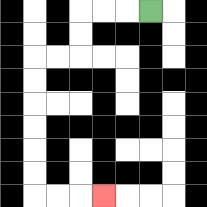{'start': '[6, 0]', 'end': '[4, 8]', 'path_directions': 'L,L,L,D,D,L,L,D,D,D,D,D,D,R,R,R', 'path_coordinates': '[[6, 0], [5, 0], [4, 0], [3, 0], [3, 1], [3, 2], [2, 2], [1, 2], [1, 3], [1, 4], [1, 5], [1, 6], [1, 7], [1, 8], [2, 8], [3, 8], [4, 8]]'}